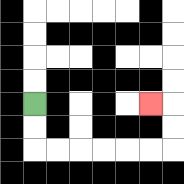{'start': '[1, 4]', 'end': '[6, 4]', 'path_directions': 'D,D,R,R,R,R,R,R,U,U,L', 'path_coordinates': '[[1, 4], [1, 5], [1, 6], [2, 6], [3, 6], [4, 6], [5, 6], [6, 6], [7, 6], [7, 5], [7, 4], [6, 4]]'}